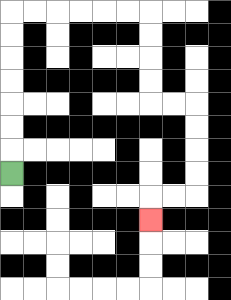{'start': '[0, 7]', 'end': '[6, 9]', 'path_directions': 'U,U,U,U,U,U,U,R,R,R,R,R,R,D,D,D,D,R,R,D,D,D,D,L,L,D', 'path_coordinates': '[[0, 7], [0, 6], [0, 5], [0, 4], [0, 3], [0, 2], [0, 1], [0, 0], [1, 0], [2, 0], [3, 0], [4, 0], [5, 0], [6, 0], [6, 1], [6, 2], [6, 3], [6, 4], [7, 4], [8, 4], [8, 5], [8, 6], [8, 7], [8, 8], [7, 8], [6, 8], [6, 9]]'}